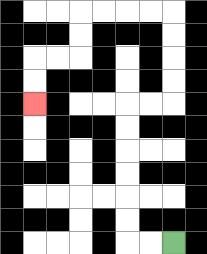{'start': '[7, 10]', 'end': '[1, 4]', 'path_directions': 'L,L,U,U,U,U,U,U,R,R,U,U,U,U,L,L,L,L,D,D,L,L,D,D', 'path_coordinates': '[[7, 10], [6, 10], [5, 10], [5, 9], [5, 8], [5, 7], [5, 6], [5, 5], [5, 4], [6, 4], [7, 4], [7, 3], [7, 2], [7, 1], [7, 0], [6, 0], [5, 0], [4, 0], [3, 0], [3, 1], [3, 2], [2, 2], [1, 2], [1, 3], [1, 4]]'}